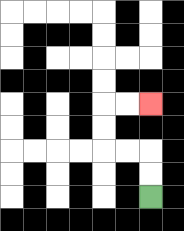{'start': '[6, 8]', 'end': '[6, 4]', 'path_directions': 'U,U,L,L,U,U,R,R', 'path_coordinates': '[[6, 8], [6, 7], [6, 6], [5, 6], [4, 6], [4, 5], [4, 4], [5, 4], [6, 4]]'}